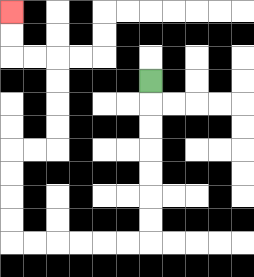{'start': '[6, 3]', 'end': '[0, 0]', 'path_directions': 'D,D,D,D,D,D,D,L,L,L,L,L,L,U,U,U,U,R,R,U,U,U,U,L,L,U,U', 'path_coordinates': '[[6, 3], [6, 4], [6, 5], [6, 6], [6, 7], [6, 8], [6, 9], [6, 10], [5, 10], [4, 10], [3, 10], [2, 10], [1, 10], [0, 10], [0, 9], [0, 8], [0, 7], [0, 6], [1, 6], [2, 6], [2, 5], [2, 4], [2, 3], [2, 2], [1, 2], [0, 2], [0, 1], [0, 0]]'}